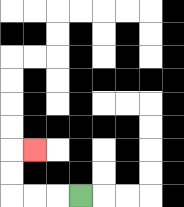{'start': '[3, 8]', 'end': '[1, 6]', 'path_directions': 'L,L,L,U,U,R', 'path_coordinates': '[[3, 8], [2, 8], [1, 8], [0, 8], [0, 7], [0, 6], [1, 6]]'}